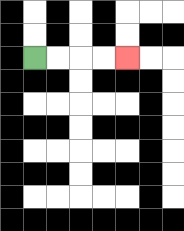{'start': '[1, 2]', 'end': '[5, 2]', 'path_directions': 'R,R,R,R', 'path_coordinates': '[[1, 2], [2, 2], [3, 2], [4, 2], [5, 2]]'}